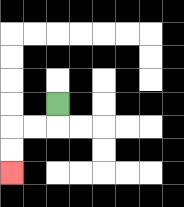{'start': '[2, 4]', 'end': '[0, 7]', 'path_directions': 'D,L,L,D,D', 'path_coordinates': '[[2, 4], [2, 5], [1, 5], [0, 5], [0, 6], [0, 7]]'}